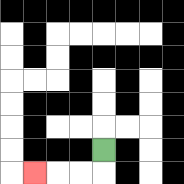{'start': '[4, 6]', 'end': '[1, 7]', 'path_directions': 'D,L,L,L', 'path_coordinates': '[[4, 6], [4, 7], [3, 7], [2, 7], [1, 7]]'}